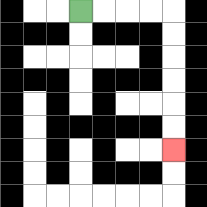{'start': '[3, 0]', 'end': '[7, 6]', 'path_directions': 'R,R,R,R,D,D,D,D,D,D', 'path_coordinates': '[[3, 0], [4, 0], [5, 0], [6, 0], [7, 0], [7, 1], [7, 2], [7, 3], [7, 4], [7, 5], [7, 6]]'}